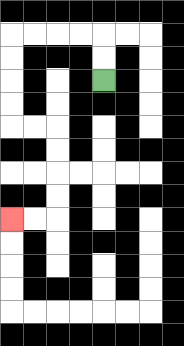{'start': '[4, 3]', 'end': '[0, 9]', 'path_directions': 'U,U,L,L,L,L,D,D,D,D,R,R,D,D,D,D,L,L', 'path_coordinates': '[[4, 3], [4, 2], [4, 1], [3, 1], [2, 1], [1, 1], [0, 1], [0, 2], [0, 3], [0, 4], [0, 5], [1, 5], [2, 5], [2, 6], [2, 7], [2, 8], [2, 9], [1, 9], [0, 9]]'}